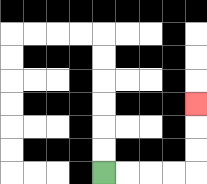{'start': '[4, 7]', 'end': '[8, 4]', 'path_directions': 'R,R,R,R,U,U,U', 'path_coordinates': '[[4, 7], [5, 7], [6, 7], [7, 7], [8, 7], [8, 6], [8, 5], [8, 4]]'}